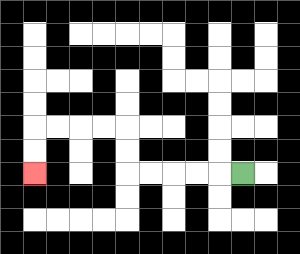{'start': '[10, 7]', 'end': '[1, 7]', 'path_directions': 'L,L,L,L,L,U,U,L,L,L,L,D,D', 'path_coordinates': '[[10, 7], [9, 7], [8, 7], [7, 7], [6, 7], [5, 7], [5, 6], [5, 5], [4, 5], [3, 5], [2, 5], [1, 5], [1, 6], [1, 7]]'}